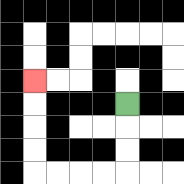{'start': '[5, 4]', 'end': '[1, 3]', 'path_directions': 'D,D,D,L,L,L,L,U,U,U,U', 'path_coordinates': '[[5, 4], [5, 5], [5, 6], [5, 7], [4, 7], [3, 7], [2, 7], [1, 7], [1, 6], [1, 5], [1, 4], [1, 3]]'}